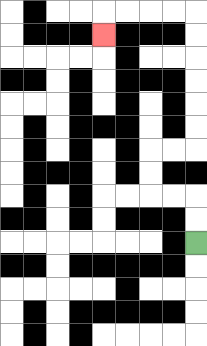{'start': '[8, 10]', 'end': '[4, 1]', 'path_directions': 'U,U,L,L,U,U,R,R,U,U,U,U,U,U,L,L,L,L,D', 'path_coordinates': '[[8, 10], [8, 9], [8, 8], [7, 8], [6, 8], [6, 7], [6, 6], [7, 6], [8, 6], [8, 5], [8, 4], [8, 3], [8, 2], [8, 1], [8, 0], [7, 0], [6, 0], [5, 0], [4, 0], [4, 1]]'}